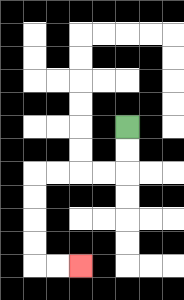{'start': '[5, 5]', 'end': '[3, 11]', 'path_directions': 'D,D,L,L,L,L,D,D,D,D,R,R', 'path_coordinates': '[[5, 5], [5, 6], [5, 7], [4, 7], [3, 7], [2, 7], [1, 7], [1, 8], [1, 9], [1, 10], [1, 11], [2, 11], [3, 11]]'}